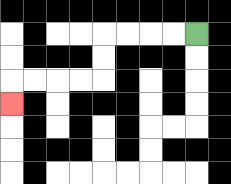{'start': '[8, 1]', 'end': '[0, 4]', 'path_directions': 'L,L,L,L,D,D,L,L,L,L,D', 'path_coordinates': '[[8, 1], [7, 1], [6, 1], [5, 1], [4, 1], [4, 2], [4, 3], [3, 3], [2, 3], [1, 3], [0, 3], [0, 4]]'}